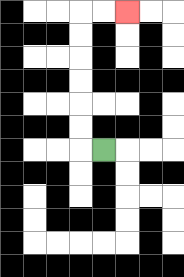{'start': '[4, 6]', 'end': '[5, 0]', 'path_directions': 'L,U,U,U,U,U,U,R,R', 'path_coordinates': '[[4, 6], [3, 6], [3, 5], [3, 4], [3, 3], [3, 2], [3, 1], [3, 0], [4, 0], [5, 0]]'}